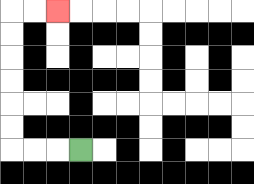{'start': '[3, 6]', 'end': '[2, 0]', 'path_directions': 'L,L,L,U,U,U,U,U,U,R,R', 'path_coordinates': '[[3, 6], [2, 6], [1, 6], [0, 6], [0, 5], [0, 4], [0, 3], [0, 2], [0, 1], [0, 0], [1, 0], [2, 0]]'}